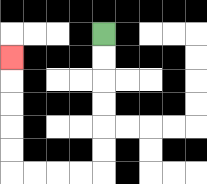{'start': '[4, 1]', 'end': '[0, 2]', 'path_directions': 'D,D,D,D,D,D,L,L,L,L,U,U,U,U,U', 'path_coordinates': '[[4, 1], [4, 2], [4, 3], [4, 4], [4, 5], [4, 6], [4, 7], [3, 7], [2, 7], [1, 7], [0, 7], [0, 6], [0, 5], [0, 4], [0, 3], [0, 2]]'}